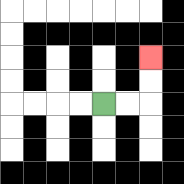{'start': '[4, 4]', 'end': '[6, 2]', 'path_directions': 'R,R,U,U', 'path_coordinates': '[[4, 4], [5, 4], [6, 4], [6, 3], [6, 2]]'}